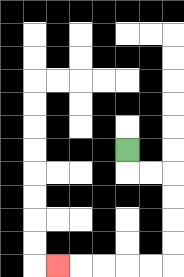{'start': '[5, 6]', 'end': '[2, 11]', 'path_directions': 'D,R,R,D,D,D,D,L,L,L,L,L', 'path_coordinates': '[[5, 6], [5, 7], [6, 7], [7, 7], [7, 8], [7, 9], [7, 10], [7, 11], [6, 11], [5, 11], [4, 11], [3, 11], [2, 11]]'}